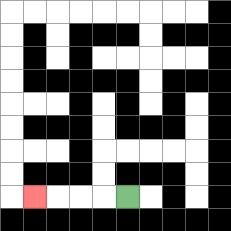{'start': '[5, 8]', 'end': '[1, 8]', 'path_directions': 'L,L,L,L', 'path_coordinates': '[[5, 8], [4, 8], [3, 8], [2, 8], [1, 8]]'}